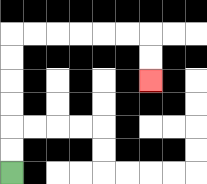{'start': '[0, 7]', 'end': '[6, 3]', 'path_directions': 'U,U,U,U,U,U,R,R,R,R,R,R,D,D', 'path_coordinates': '[[0, 7], [0, 6], [0, 5], [0, 4], [0, 3], [0, 2], [0, 1], [1, 1], [2, 1], [3, 1], [4, 1], [5, 1], [6, 1], [6, 2], [6, 3]]'}